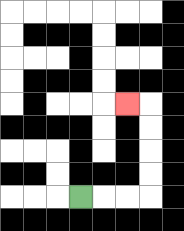{'start': '[3, 8]', 'end': '[5, 4]', 'path_directions': 'R,R,R,U,U,U,U,L', 'path_coordinates': '[[3, 8], [4, 8], [5, 8], [6, 8], [6, 7], [6, 6], [6, 5], [6, 4], [5, 4]]'}